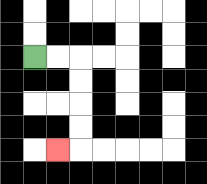{'start': '[1, 2]', 'end': '[2, 6]', 'path_directions': 'R,R,D,D,D,D,L', 'path_coordinates': '[[1, 2], [2, 2], [3, 2], [3, 3], [3, 4], [3, 5], [3, 6], [2, 6]]'}